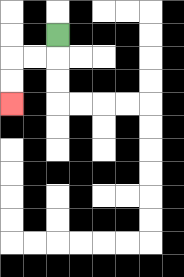{'start': '[2, 1]', 'end': '[0, 4]', 'path_directions': 'D,L,L,D,D', 'path_coordinates': '[[2, 1], [2, 2], [1, 2], [0, 2], [0, 3], [0, 4]]'}